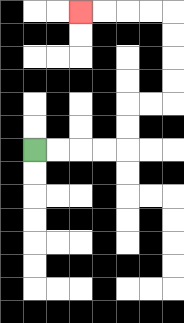{'start': '[1, 6]', 'end': '[3, 0]', 'path_directions': 'R,R,R,R,U,U,R,R,U,U,U,U,L,L,L,L', 'path_coordinates': '[[1, 6], [2, 6], [3, 6], [4, 6], [5, 6], [5, 5], [5, 4], [6, 4], [7, 4], [7, 3], [7, 2], [7, 1], [7, 0], [6, 0], [5, 0], [4, 0], [3, 0]]'}